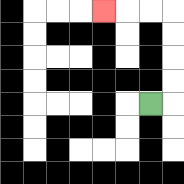{'start': '[6, 4]', 'end': '[4, 0]', 'path_directions': 'R,U,U,U,U,L,L,L', 'path_coordinates': '[[6, 4], [7, 4], [7, 3], [7, 2], [7, 1], [7, 0], [6, 0], [5, 0], [4, 0]]'}